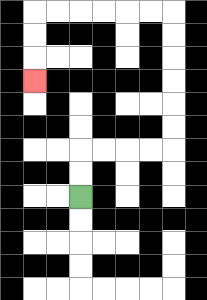{'start': '[3, 8]', 'end': '[1, 3]', 'path_directions': 'U,U,R,R,R,R,U,U,U,U,U,U,L,L,L,L,L,L,D,D,D', 'path_coordinates': '[[3, 8], [3, 7], [3, 6], [4, 6], [5, 6], [6, 6], [7, 6], [7, 5], [7, 4], [7, 3], [7, 2], [7, 1], [7, 0], [6, 0], [5, 0], [4, 0], [3, 0], [2, 0], [1, 0], [1, 1], [1, 2], [1, 3]]'}